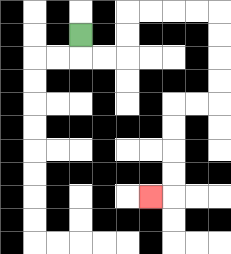{'start': '[3, 1]', 'end': '[6, 8]', 'path_directions': 'D,R,R,U,U,R,R,R,R,D,D,D,D,L,L,D,D,D,D,L', 'path_coordinates': '[[3, 1], [3, 2], [4, 2], [5, 2], [5, 1], [5, 0], [6, 0], [7, 0], [8, 0], [9, 0], [9, 1], [9, 2], [9, 3], [9, 4], [8, 4], [7, 4], [7, 5], [7, 6], [7, 7], [7, 8], [6, 8]]'}